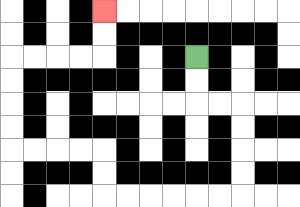{'start': '[8, 2]', 'end': '[4, 0]', 'path_directions': 'D,D,R,R,D,D,D,D,L,L,L,L,L,L,U,U,L,L,L,L,U,U,U,U,R,R,R,R,U,U', 'path_coordinates': '[[8, 2], [8, 3], [8, 4], [9, 4], [10, 4], [10, 5], [10, 6], [10, 7], [10, 8], [9, 8], [8, 8], [7, 8], [6, 8], [5, 8], [4, 8], [4, 7], [4, 6], [3, 6], [2, 6], [1, 6], [0, 6], [0, 5], [0, 4], [0, 3], [0, 2], [1, 2], [2, 2], [3, 2], [4, 2], [4, 1], [4, 0]]'}